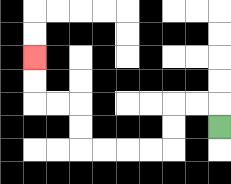{'start': '[9, 5]', 'end': '[1, 2]', 'path_directions': 'U,L,L,D,D,L,L,L,L,U,U,L,L,U,U', 'path_coordinates': '[[9, 5], [9, 4], [8, 4], [7, 4], [7, 5], [7, 6], [6, 6], [5, 6], [4, 6], [3, 6], [3, 5], [3, 4], [2, 4], [1, 4], [1, 3], [1, 2]]'}